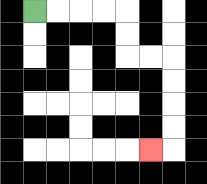{'start': '[1, 0]', 'end': '[6, 6]', 'path_directions': 'R,R,R,R,D,D,R,R,D,D,D,D,L', 'path_coordinates': '[[1, 0], [2, 0], [3, 0], [4, 0], [5, 0], [5, 1], [5, 2], [6, 2], [7, 2], [7, 3], [7, 4], [7, 5], [7, 6], [6, 6]]'}